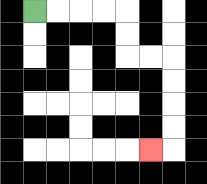{'start': '[1, 0]', 'end': '[6, 6]', 'path_directions': 'R,R,R,R,D,D,R,R,D,D,D,D,L', 'path_coordinates': '[[1, 0], [2, 0], [3, 0], [4, 0], [5, 0], [5, 1], [5, 2], [6, 2], [7, 2], [7, 3], [7, 4], [7, 5], [7, 6], [6, 6]]'}